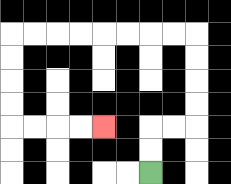{'start': '[6, 7]', 'end': '[4, 5]', 'path_directions': 'U,U,R,R,U,U,U,U,L,L,L,L,L,L,L,L,D,D,D,D,R,R,R,R', 'path_coordinates': '[[6, 7], [6, 6], [6, 5], [7, 5], [8, 5], [8, 4], [8, 3], [8, 2], [8, 1], [7, 1], [6, 1], [5, 1], [4, 1], [3, 1], [2, 1], [1, 1], [0, 1], [0, 2], [0, 3], [0, 4], [0, 5], [1, 5], [2, 5], [3, 5], [4, 5]]'}